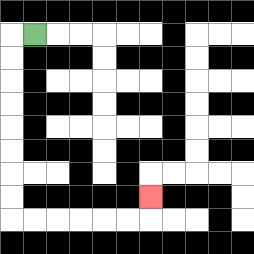{'start': '[1, 1]', 'end': '[6, 8]', 'path_directions': 'L,D,D,D,D,D,D,D,D,R,R,R,R,R,R,U', 'path_coordinates': '[[1, 1], [0, 1], [0, 2], [0, 3], [0, 4], [0, 5], [0, 6], [0, 7], [0, 8], [0, 9], [1, 9], [2, 9], [3, 9], [4, 9], [5, 9], [6, 9], [6, 8]]'}